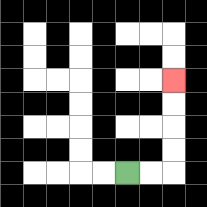{'start': '[5, 7]', 'end': '[7, 3]', 'path_directions': 'R,R,U,U,U,U', 'path_coordinates': '[[5, 7], [6, 7], [7, 7], [7, 6], [7, 5], [7, 4], [7, 3]]'}